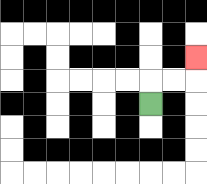{'start': '[6, 4]', 'end': '[8, 2]', 'path_directions': 'U,R,R,U', 'path_coordinates': '[[6, 4], [6, 3], [7, 3], [8, 3], [8, 2]]'}